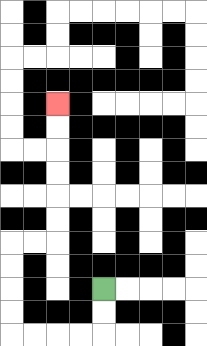{'start': '[4, 12]', 'end': '[2, 4]', 'path_directions': 'D,D,L,L,L,L,U,U,U,U,R,R,U,U,U,U,U,U', 'path_coordinates': '[[4, 12], [4, 13], [4, 14], [3, 14], [2, 14], [1, 14], [0, 14], [0, 13], [0, 12], [0, 11], [0, 10], [1, 10], [2, 10], [2, 9], [2, 8], [2, 7], [2, 6], [2, 5], [2, 4]]'}